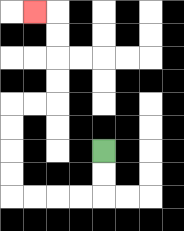{'start': '[4, 6]', 'end': '[1, 0]', 'path_directions': 'D,D,L,L,L,L,U,U,U,U,R,R,U,U,U,U,L', 'path_coordinates': '[[4, 6], [4, 7], [4, 8], [3, 8], [2, 8], [1, 8], [0, 8], [0, 7], [0, 6], [0, 5], [0, 4], [1, 4], [2, 4], [2, 3], [2, 2], [2, 1], [2, 0], [1, 0]]'}